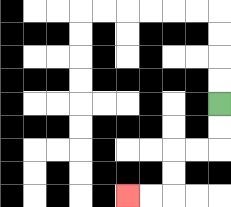{'start': '[9, 4]', 'end': '[5, 8]', 'path_directions': 'D,D,L,L,D,D,L,L', 'path_coordinates': '[[9, 4], [9, 5], [9, 6], [8, 6], [7, 6], [7, 7], [7, 8], [6, 8], [5, 8]]'}